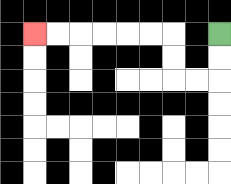{'start': '[9, 1]', 'end': '[1, 1]', 'path_directions': 'D,D,L,L,U,U,L,L,L,L,L,L', 'path_coordinates': '[[9, 1], [9, 2], [9, 3], [8, 3], [7, 3], [7, 2], [7, 1], [6, 1], [5, 1], [4, 1], [3, 1], [2, 1], [1, 1]]'}